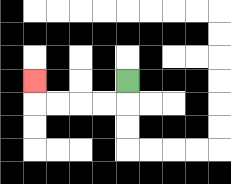{'start': '[5, 3]', 'end': '[1, 3]', 'path_directions': 'D,L,L,L,L,U', 'path_coordinates': '[[5, 3], [5, 4], [4, 4], [3, 4], [2, 4], [1, 4], [1, 3]]'}